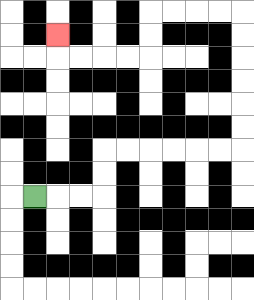{'start': '[1, 8]', 'end': '[2, 1]', 'path_directions': 'R,R,R,U,U,R,R,R,R,R,R,U,U,U,U,U,U,L,L,L,L,D,D,L,L,L,L,U', 'path_coordinates': '[[1, 8], [2, 8], [3, 8], [4, 8], [4, 7], [4, 6], [5, 6], [6, 6], [7, 6], [8, 6], [9, 6], [10, 6], [10, 5], [10, 4], [10, 3], [10, 2], [10, 1], [10, 0], [9, 0], [8, 0], [7, 0], [6, 0], [6, 1], [6, 2], [5, 2], [4, 2], [3, 2], [2, 2], [2, 1]]'}